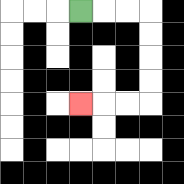{'start': '[3, 0]', 'end': '[3, 4]', 'path_directions': 'R,R,R,D,D,D,D,L,L,L', 'path_coordinates': '[[3, 0], [4, 0], [5, 0], [6, 0], [6, 1], [6, 2], [6, 3], [6, 4], [5, 4], [4, 4], [3, 4]]'}